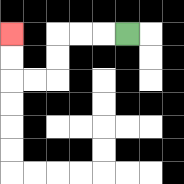{'start': '[5, 1]', 'end': '[0, 1]', 'path_directions': 'L,L,L,D,D,L,L,U,U', 'path_coordinates': '[[5, 1], [4, 1], [3, 1], [2, 1], [2, 2], [2, 3], [1, 3], [0, 3], [0, 2], [0, 1]]'}